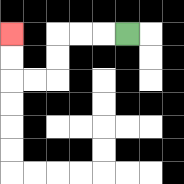{'start': '[5, 1]', 'end': '[0, 1]', 'path_directions': 'L,L,L,D,D,L,L,U,U', 'path_coordinates': '[[5, 1], [4, 1], [3, 1], [2, 1], [2, 2], [2, 3], [1, 3], [0, 3], [0, 2], [0, 1]]'}